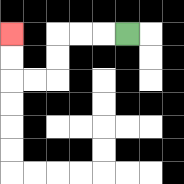{'start': '[5, 1]', 'end': '[0, 1]', 'path_directions': 'L,L,L,D,D,L,L,U,U', 'path_coordinates': '[[5, 1], [4, 1], [3, 1], [2, 1], [2, 2], [2, 3], [1, 3], [0, 3], [0, 2], [0, 1]]'}